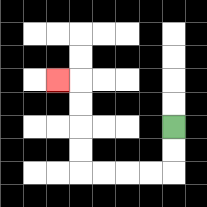{'start': '[7, 5]', 'end': '[2, 3]', 'path_directions': 'D,D,L,L,L,L,U,U,U,U,L', 'path_coordinates': '[[7, 5], [7, 6], [7, 7], [6, 7], [5, 7], [4, 7], [3, 7], [3, 6], [3, 5], [3, 4], [3, 3], [2, 3]]'}